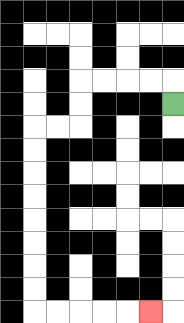{'start': '[7, 4]', 'end': '[6, 13]', 'path_directions': 'U,L,L,L,L,D,D,L,L,D,D,D,D,D,D,D,D,R,R,R,R,R', 'path_coordinates': '[[7, 4], [7, 3], [6, 3], [5, 3], [4, 3], [3, 3], [3, 4], [3, 5], [2, 5], [1, 5], [1, 6], [1, 7], [1, 8], [1, 9], [1, 10], [1, 11], [1, 12], [1, 13], [2, 13], [3, 13], [4, 13], [5, 13], [6, 13]]'}